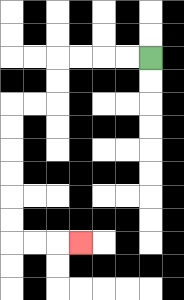{'start': '[6, 2]', 'end': '[3, 10]', 'path_directions': 'L,L,L,L,D,D,L,L,D,D,D,D,D,D,R,R,R', 'path_coordinates': '[[6, 2], [5, 2], [4, 2], [3, 2], [2, 2], [2, 3], [2, 4], [1, 4], [0, 4], [0, 5], [0, 6], [0, 7], [0, 8], [0, 9], [0, 10], [1, 10], [2, 10], [3, 10]]'}